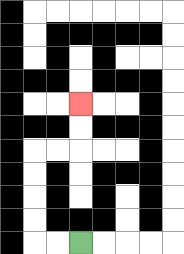{'start': '[3, 10]', 'end': '[3, 4]', 'path_directions': 'L,L,U,U,U,U,R,R,U,U', 'path_coordinates': '[[3, 10], [2, 10], [1, 10], [1, 9], [1, 8], [1, 7], [1, 6], [2, 6], [3, 6], [3, 5], [3, 4]]'}